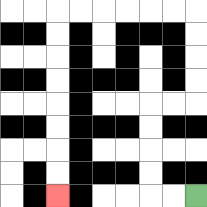{'start': '[8, 8]', 'end': '[2, 8]', 'path_directions': 'L,L,U,U,U,U,R,R,U,U,U,U,L,L,L,L,L,L,D,D,D,D,D,D,D,D', 'path_coordinates': '[[8, 8], [7, 8], [6, 8], [6, 7], [6, 6], [6, 5], [6, 4], [7, 4], [8, 4], [8, 3], [8, 2], [8, 1], [8, 0], [7, 0], [6, 0], [5, 0], [4, 0], [3, 0], [2, 0], [2, 1], [2, 2], [2, 3], [2, 4], [2, 5], [2, 6], [2, 7], [2, 8]]'}